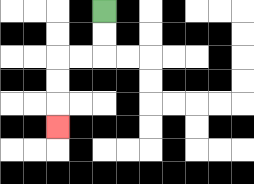{'start': '[4, 0]', 'end': '[2, 5]', 'path_directions': 'D,D,L,L,D,D,D', 'path_coordinates': '[[4, 0], [4, 1], [4, 2], [3, 2], [2, 2], [2, 3], [2, 4], [2, 5]]'}